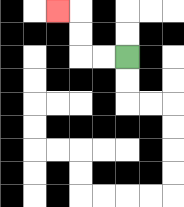{'start': '[5, 2]', 'end': '[2, 0]', 'path_directions': 'L,L,U,U,L', 'path_coordinates': '[[5, 2], [4, 2], [3, 2], [3, 1], [3, 0], [2, 0]]'}